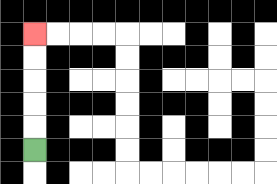{'start': '[1, 6]', 'end': '[1, 1]', 'path_directions': 'U,U,U,U,U', 'path_coordinates': '[[1, 6], [1, 5], [1, 4], [1, 3], [1, 2], [1, 1]]'}